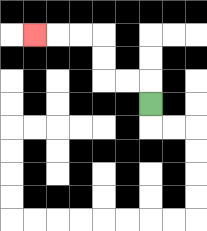{'start': '[6, 4]', 'end': '[1, 1]', 'path_directions': 'U,L,L,U,U,L,L,L', 'path_coordinates': '[[6, 4], [6, 3], [5, 3], [4, 3], [4, 2], [4, 1], [3, 1], [2, 1], [1, 1]]'}